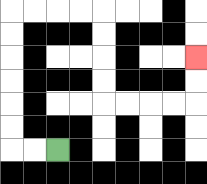{'start': '[2, 6]', 'end': '[8, 2]', 'path_directions': 'L,L,U,U,U,U,U,U,R,R,R,R,D,D,D,D,R,R,R,R,U,U', 'path_coordinates': '[[2, 6], [1, 6], [0, 6], [0, 5], [0, 4], [0, 3], [0, 2], [0, 1], [0, 0], [1, 0], [2, 0], [3, 0], [4, 0], [4, 1], [4, 2], [4, 3], [4, 4], [5, 4], [6, 4], [7, 4], [8, 4], [8, 3], [8, 2]]'}